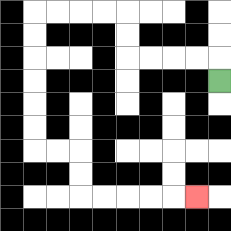{'start': '[9, 3]', 'end': '[8, 8]', 'path_directions': 'U,L,L,L,L,U,U,L,L,L,L,D,D,D,D,D,D,R,R,D,D,R,R,R,R,R', 'path_coordinates': '[[9, 3], [9, 2], [8, 2], [7, 2], [6, 2], [5, 2], [5, 1], [5, 0], [4, 0], [3, 0], [2, 0], [1, 0], [1, 1], [1, 2], [1, 3], [1, 4], [1, 5], [1, 6], [2, 6], [3, 6], [3, 7], [3, 8], [4, 8], [5, 8], [6, 8], [7, 8], [8, 8]]'}